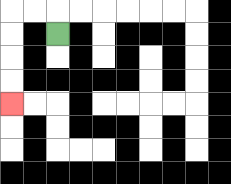{'start': '[2, 1]', 'end': '[0, 4]', 'path_directions': 'U,L,L,D,D,D,D', 'path_coordinates': '[[2, 1], [2, 0], [1, 0], [0, 0], [0, 1], [0, 2], [0, 3], [0, 4]]'}